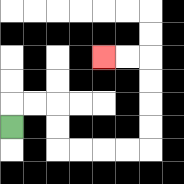{'start': '[0, 5]', 'end': '[4, 2]', 'path_directions': 'U,R,R,D,D,R,R,R,R,U,U,U,U,L,L', 'path_coordinates': '[[0, 5], [0, 4], [1, 4], [2, 4], [2, 5], [2, 6], [3, 6], [4, 6], [5, 6], [6, 6], [6, 5], [6, 4], [6, 3], [6, 2], [5, 2], [4, 2]]'}